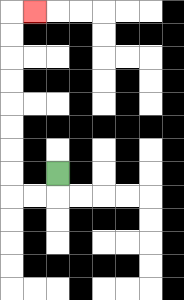{'start': '[2, 7]', 'end': '[1, 0]', 'path_directions': 'D,L,L,U,U,U,U,U,U,U,U,R', 'path_coordinates': '[[2, 7], [2, 8], [1, 8], [0, 8], [0, 7], [0, 6], [0, 5], [0, 4], [0, 3], [0, 2], [0, 1], [0, 0], [1, 0]]'}